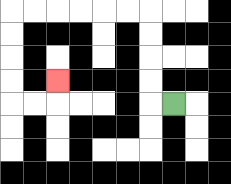{'start': '[7, 4]', 'end': '[2, 3]', 'path_directions': 'L,U,U,U,U,L,L,L,L,L,L,D,D,D,D,R,R,U', 'path_coordinates': '[[7, 4], [6, 4], [6, 3], [6, 2], [6, 1], [6, 0], [5, 0], [4, 0], [3, 0], [2, 0], [1, 0], [0, 0], [0, 1], [0, 2], [0, 3], [0, 4], [1, 4], [2, 4], [2, 3]]'}